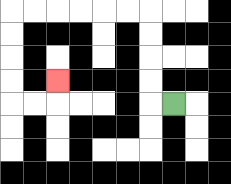{'start': '[7, 4]', 'end': '[2, 3]', 'path_directions': 'L,U,U,U,U,L,L,L,L,L,L,D,D,D,D,R,R,U', 'path_coordinates': '[[7, 4], [6, 4], [6, 3], [6, 2], [6, 1], [6, 0], [5, 0], [4, 0], [3, 0], [2, 0], [1, 0], [0, 0], [0, 1], [0, 2], [0, 3], [0, 4], [1, 4], [2, 4], [2, 3]]'}